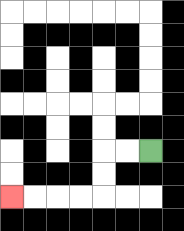{'start': '[6, 6]', 'end': '[0, 8]', 'path_directions': 'L,L,D,D,L,L,L,L', 'path_coordinates': '[[6, 6], [5, 6], [4, 6], [4, 7], [4, 8], [3, 8], [2, 8], [1, 8], [0, 8]]'}